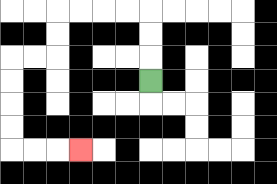{'start': '[6, 3]', 'end': '[3, 6]', 'path_directions': 'U,U,U,L,L,L,L,D,D,L,L,D,D,D,D,R,R,R', 'path_coordinates': '[[6, 3], [6, 2], [6, 1], [6, 0], [5, 0], [4, 0], [3, 0], [2, 0], [2, 1], [2, 2], [1, 2], [0, 2], [0, 3], [0, 4], [0, 5], [0, 6], [1, 6], [2, 6], [3, 6]]'}